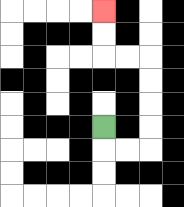{'start': '[4, 5]', 'end': '[4, 0]', 'path_directions': 'D,R,R,U,U,U,U,L,L,U,U', 'path_coordinates': '[[4, 5], [4, 6], [5, 6], [6, 6], [6, 5], [6, 4], [6, 3], [6, 2], [5, 2], [4, 2], [4, 1], [4, 0]]'}